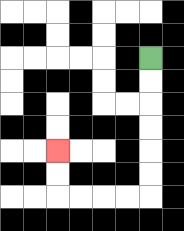{'start': '[6, 2]', 'end': '[2, 6]', 'path_directions': 'D,D,D,D,D,D,L,L,L,L,U,U', 'path_coordinates': '[[6, 2], [6, 3], [6, 4], [6, 5], [6, 6], [6, 7], [6, 8], [5, 8], [4, 8], [3, 8], [2, 8], [2, 7], [2, 6]]'}